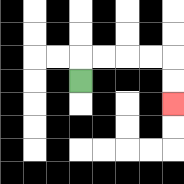{'start': '[3, 3]', 'end': '[7, 4]', 'path_directions': 'U,R,R,R,R,D,D', 'path_coordinates': '[[3, 3], [3, 2], [4, 2], [5, 2], [6, 2], [7, 2], [7, 3], [7, 4]]'}